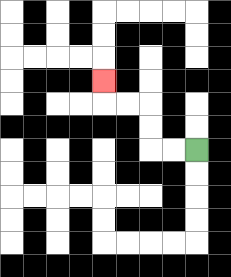{'start': '[8, 6]', 'end': '[4, 3]', 'path_directions': 'L,L,U,U,L,L,U', 'path_coordinates': '[[8, 6], [7, 6], [6, 6], [6, 5], [6, 4], [5, 4], [4, 4], [4, 3]]'}